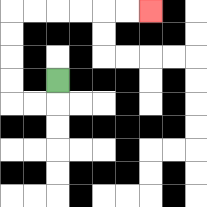{'start': '[2, 3]', 'end': '[6, 0]', 'path_directions': 'D,L,L,U,U,U,U,R,R,R,R,R,R', 'path_coordinates': '[[2, 3], [2, 4], [1, 4], [0, 4], [0, 3], [0, 2], [0, 1], [0, 0], [1, 0], [2, 0], [3, 0], [4, 0], [5, 0], [6, 0]]'}